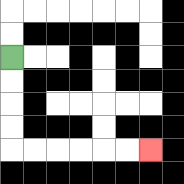{'start': '[0, 2]', 'end': '[6, 6]', 'path_directions': 'D,D,D,D,R,R,R,R,R,R', 'path_coordinates': '[[0, 2], [0, 3], [0, 4], [0, 5], [0, 6], [1, 6], [2, 6], [3, 6], [4, 6], [5, 6], [6, 6]]'}